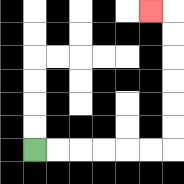{'start': '[1, 6]', 'end': '[6, 0]', 'path_directions': 'R,R,R,R,R,R,U,U,U,U,U,U,L', 'path_coordinates': '[[1, 6], [2, 6], [3, 6], [4, 6], [5, 6], [6, 6], [7, 6], [7, 5], [7, 4], [7, 3], [7, 2], [7, 1], [7, 0], [6, 0]]'}